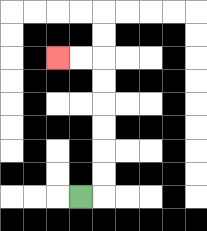{'start': '[3, 8]', 'end': '[2, 2]', 'path_directions': 'R,U,U,U,U,U,U,L,L', 'path_coordinates': '[[3, 8], [4, 8], [4, 7], [4, 6], [4, 5], [4, 4], [4, 3], [4, 2], [3, 2], [2, 2]]'}